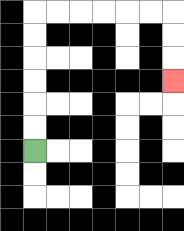{'start': '[1, 6]', 'end': '[7, 3]', 'path_directions': 'U,U,U,U,U,U,R,R,R,R,R,R,D,D,D', 'path_coordinates': '[[1, 6], [1, 5], [1, 4], [1, 3], [1, 2], [1, 1], [1, 0], [2, 0], [3, 0], [4, 0], [5, 0], [6, 0], [7, 0], [7, 1], [7, 2], [7, 3]]'}